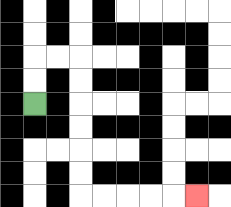{'start': '[1, 4]', 'end': '[8, 8]', 'path_directions': 'U,U,R,R,D,D,D,D,D,D,R,R,R,R,R', 'path_coordinates': '[[1, 4], [1, 3], [1, 2], [2, 2], [3, 2], [3, 3], [3, 4], [3, 5], [3, 6], [3, 7], [3, 8], [4, 8], [5, 8], [6, 8], [7, 8], [8, 8]]'}